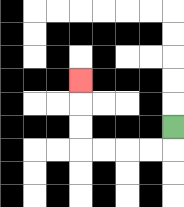{'start': '[7, 5]', 'end': '[3, 3]', 'path_directions': 'D,L,L,L,L,U,U,U', 'path_coordinates': '[[7, 5], [7, 6], [6, 6], [5, 6], [4, 6], [3, 6], [3, 5], [3, 4], [3, 3]]'}